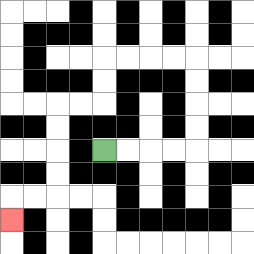{'start': '[4, 6]', 'end': '[0, 9]', 'path_directions': 'R,R,R,R,U,U,U,U,L,L,L,L,D,D,L,L,D,D,D,D,L,L,D', 'path_coordinates': '[[4, 6], [5, 6], [6, 6], [7, 6], [8, 6], [8, 5], [8, 4], [8, 3], [8, 2], [7, 2], [6, 2], [5, 2], [4, 2], [4, 3], [4, 4], [3, 4], [2, 4], [2, 5], [2, 6], [2, 7], [2, 8], [1, 8], [0, 8], [0, 9]]'}